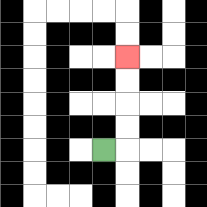{'start': '[4, 6]', 'end': '[5, 2]', 'path_directions': 'R,U,U,U,U', 'path_coordinates': '[[4, 6], [5, 6], [5, 5], [5, 4], [5, 3], [5, 2]]'}